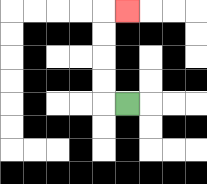{'start': '[5, 4]', 'end': '[5, 0]', 'path_directions': 'L,U,U,U,U,R', 'path_coordinates': '[[5, 4], [4, 4], [4, 3], [4, 2], [4, 1], [4, 0], [5, 0]]'}